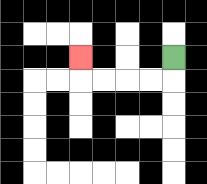{'start': '[7, 2]', 'end': '[3, 2]', 'path_directions': 'D,L,L,L,L,U', 'path_coordinates': '[[7, 2], [7, 3], [6, 3], [5, 3], [4, 3], [3, 3], [3, 2]]'}